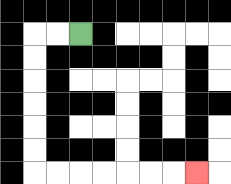{'start': '[3, 1]', 'end': '[8, 7]', 'path_directions': 'L,L,D,D,D,D,D,D,R,R,R,R,R,R,R', 'path_coordinates': '[[3, 1], [2, 1], [1, 1], [1, 2], [1, 3], [1, 4], [1, 5], [1, 6], [1, 7], [2, 7], [3, 7], [4, 7], [5, 7], [6, 7], [7, 7], [8, 7]]'}